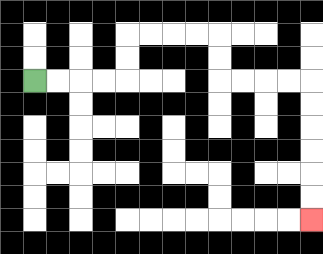{'start': '[1, 3]', 'end': '[13, 9]', 'path_directions': 'R,R,R,R,U,U,R,R,R,R,D,D,R,R,R,R,D,D,D,D,D,D', 'path_coordinates': '[[1, 3], [2, 3], [3, 3], [4, 3], [5, 3], [5, 2], [5, 1], [6, 1], [7, 1], [8, 1], [9, 1], [9, 2], [9, 3], [10, 3], [11, 3], [12, 3], [13, 3], [13, 4], [13, 5], [13, 6], [13, 7], [13, 8], [13, 9]]'}